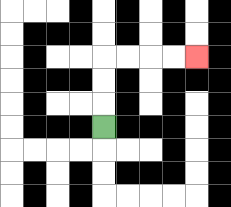{'start': '[4, 5]', 'end': '[8, 2]', 'path_directions': 'U,U,U,R,R,R,R', 'path_coordinates': '[[4, 5], [4, 4], [4, 3], [4, 2], [5, 2], [6, 2], [7, 2], [8, 2]]'}